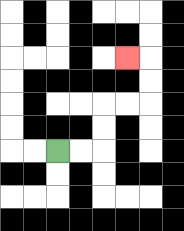{'start': '[2, 6]', 'end': '[5, 2]', 'path_directions': 'R,R,U,U,R,R,U,U,L', 'path_coordinates': '[[2, 6], [3, 6], [4, 6], [4, 5], [4, 4], [5, 4], [6, 4], [6, 3], [6, 2], [5, 2]]'}